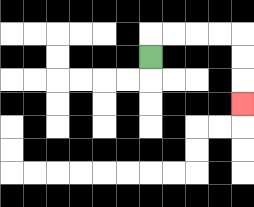{'start': '[6, 2]', 'end': '[10, 4]', 'path_directions': 'U,R,R,R,R,D,D,D', 'path_coordinates': '[[6, 2], [6, 1], [7, 1], [8, 1], [9, 1], [10, 1], [10, 2], [10, 3], [10, 4]]'}